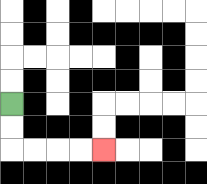{'start': '[0, 4]', 'end': '[4, 6]', 'path_directions': 'D,D,R,R,R,R', 'path_coordinates': '[[0, 4], [0, 5], [0, 6], [1, 6], [2, 6], [3, 6], [4, 6]]'}